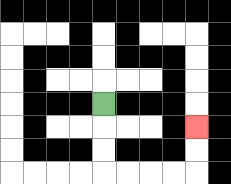{'start': '[4, 4]', 'end': '[8, 5]', 'path_directions': 'D,D,D,R,R,R,R,U,U', 'path_coordinates': '[[4, 4], [4, 5], [4, 6], [4, 7], [5, 7], [6, 7], [7, 7], [8, 7], [8, 6], [8, 5]]'}